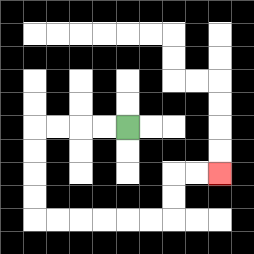{'start': '[5, 5]', 'end': '[9, 7]', 'path_directions': 'L,L,L,L,D,D,D,D,R,R,R,R,R,R,U,U,R,R', 'path_coordinates': '[[5, 5], [4, 5], [3, 5], [2, 5], [1, 5], [1, 6], [1, 7], [1, 8], [1, 9], [2, 9], [3, 9], [4, 9], [5, 9], [6, 9], [7, 9], [7, 8], [7, 7], [8, 7], [9, 7]]'}